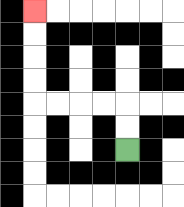{'start': '[5, 6]', 'end': '[1, 0]', 'path_directions': 'U,U,L,L,L,L,U,U,U,U', 'path_coordinates': '[[5, 6], [5, 5], [5, 4], [4, 4], [3, 4], [2, 4], [1, 4], [1, 3], [1, 2], [1, 1], [1, 0]]'}